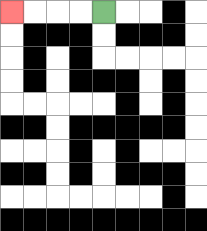{'start': '[4, 0]', 'end': '[0, 0]', 'path_directions': 'L,L,L,L', 'path_coordinates': '[[4, 0], [3, 0], [2, 0], [1, 0], [0, 0]]'}